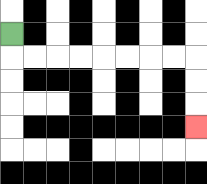{'start': '[0, 1]', 'end': '[8, 5]', 'path_directions': 'D,R,R,R,R,R,R,R,R,D,D,D', 'path_coordinates': '[[0, 1], [0, 2], [1, 2], [2, 2], [3, 2], [4, 2], [5, 2], [6, 2], [7, 2], [8, 2], [8, 3], [8, 4], [8, 5]]'}